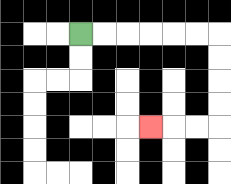{'start': '[3, 1]', 'end': '[6, 5]', 'path_directions': 'R,R,R,R,R,R,D,D,D,D,L,L,L', 'path_coordinates': '[[3, 1], [4, 1], [5, 1], [6, 1], [7, 1], [8, 1], [9, 1], [9, 2], [9, 3], [9, 4], [9, 5], [8, 5], [7, 5], [6, 5]]'}